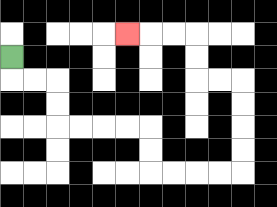{'start': '[0, 2]', 'end': '[5, 1]', 'path_directions': 'D,R,R,D,D,R,R,R,R,D,D,R,R,R,R,U,U,U,U,L,L,U,U,L,L,L', 'path_coordinates': '[[0, 2], [0, 3], [1, 3], [2, 3], [2, 4], [2, 5], [3, 5], [4, 5], [5, 5], [6, 5], [6, 6], [6, 7], [7, 7], [8, 7], [9, 7], [10, 7], [10, 6], [10, 5], [10, 4], [10, 3], [9, 3], [8, 3], [8, 2], [8, 1], [7, 1], [6, 1], [5, 1]]'}